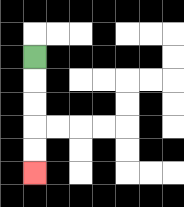{'start': '[1, 2]', 'end': '[1, 7]', 'path_directions': 'D,D,D,D,D', 'path_coordinates': '[[1, 2], [1, 3], [1, 4], [1, 5], [1, 6], [1, 7]]'}